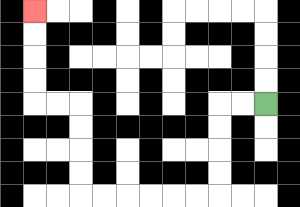{'start': '[11, 4]', 'end': '[1, 0]', 'path_directions': 'L,L,D,D,D,D,L,L,L,L,L,L,U,U,U,U,L,L,U,U,U,U', 'path_coordinates': '[[11, 4], [10, 4], [9, 4], [9, 5], [9, 6], [9, 7], [9, 8], [8, 8], [7, 8], [6, 8], [5, 8], [4, 8], [3, 8], [3, 7], [3, 6], [3, 5], [3, 4], [2, 4], [1, 4], [1, 3], [1, 2], [1, 1], [1, 0]]'}